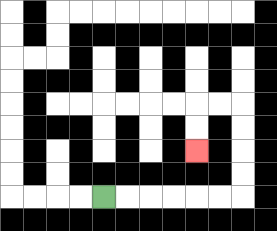{'start': '[4, 8]', 'end': '[8, 6]', 'path_directions': 'R,R,R,R,R,R,U,U,U,U,L,L,D,D', 'path_coordinates': '[[4, 8], [5, 8], [6, 8], [7, 8], [8, 8], [9, 8], [10, 8], [10, 7], [10, 6], [10, 5], [10, 4], [9, 4], [8, 4], [8, 5], [8, 6]]'}